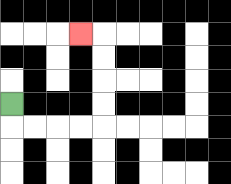{'start': '[0, 4]', 'end': '[3, 1]', 'path_directions': 'D,R,R,R,R,U,U,U,U,L', 'path_coordinates': '[[0, 4], [0, 5], [1, 5], [2, 5], [3, 5], [4, 5], [4, 4], [4, 3], [4, 2], [4, 1], [3, 1]]'}